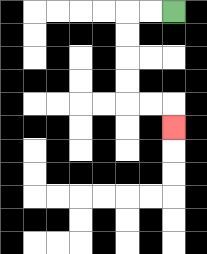{'start': '[7, 0]', 'end': '[7, 5]', 'path_directions': 'L,L,D,D,D,D,R,R,D', 'path_coordinates': '[[7, 0], [6, 0], [5, 0], [5, 1], [5, 2], [5, 3], [5, 4], [6, 4], [7, 4], [7, 5]]'}